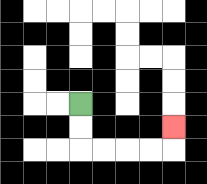{'start': '[3, 4]', 'end': '[7, 5]', 'path_directions': 'D,D,R,R,R,R,U', 'path_coordinates': '[[3, 4], [3, 5], [3, 6], [4, 6], [5, 6], [6, 6], [7, 6], [7, 5]]'}